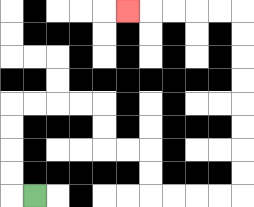{'start': '[1, 8]', 'end': '[5, 0]', 'path_directions': 'L,U,U,U,U,R,R,R,R,D,D,R,R,D,D,R,R,R,R,U,U,U,U,U,U,U,U,L,L,L,L,L', 'path_coordinates': '[[1, 8], [0, 8], [0, 7], [0, 6], [0, 5], [0, 4], [1, 4], [2, 4], [3, 4], [4, 4], [4, 5], [4, 6], [5, 6], [6, 6], [6, 7], [6, 8], [7, 8], [8, 8], [9, 8], [10, 8], [10, 7], [10, 6], [10, 5], [10, 4], [10, 3], [10, 2], [10, 1], [10, 0], [9, 0], [8, 0], [7, 0], [6, 0], [5, 0]]'}